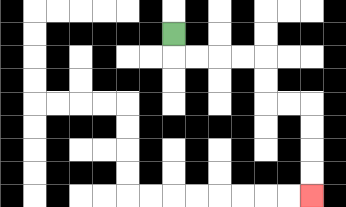{'start': '[7, 1]', 'end': '[13, 8]', 'path_directions': 'D,R,R,R,R,D,D,R,R,D,D,D,D', 'path_coordinates': '[[7, 1], [7, 2], [8, 2], [9, 2], [10, 2], [11, 2], [11, 3], [11, 4], [12, 4], [13, 4], [13, 5], [13, 6], [13, 7], [13, 8]]'}